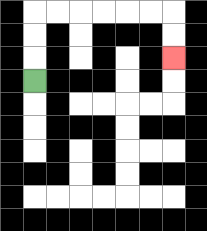{'start': '[1, 3]', 'end': '[7, 2]', 'path_directions': 'U,U,U,R,R,R,R,R,R,D,D', 'path_coordinates': '[[1, 3], [1, 2], [1, 1], [1, 0], [2, 0], [3, 0], [4, 0], [5, 0], [6, 0], [7, 0], [7, 1], [7, 2]]'}